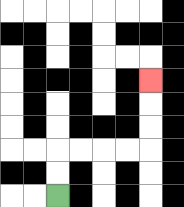{'start': '[2, 8]', 'end': '[6, 3]', 'path_directions': 'U,U,R,R,R,R,U,U,U', 'path_coordinates': '[[2, 8], [2, 7], [2, 6], [3, 6], [4, 6], [5, 6], [6, 6], [6, 5], [6, 4], [6, 3]]'}